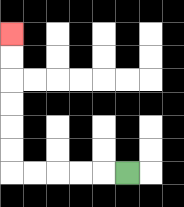{'start': '[5, 7]', 'end': '[0, 1]', 'path_directions': 'L,L,L,L,L,U,U,U,U,U,U', 'path_coordinates': '[[5, 7], [4, 7], [3, 7], [2, 7], [1, 7], [0, 7], [0, 6], [0, 5], [0, 4], [0, 3], [0, 2], [0, 1]]'}